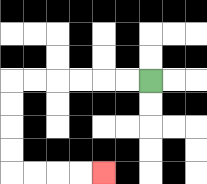{'start': '[6, 3]', 'end': '[4, 7]', 'path_directions': 'L,L,L,L,L,L,D,D,D,D,R,R,R,R', 'path_coordinates': '[[6, 3], [5, 3], [4, 3], [3, 3], [2, 3], [1, 3], [0, 3], [0, 4], [0, 5], [0, 6], [0, 7], [1, 7], [2, 7], [3, 7], [4, 7]]'}